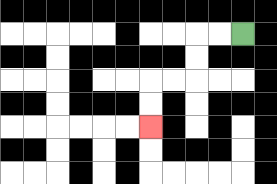{'start': '[10, 1]', 'end': '[6, 5]', 'path_directions': 'L,L,D,D,L,L,D,D', 'path_coordinates': '[[10, 1], [9, 1], [8, 1], [8, 2], [8, 3], [7, 3], [6, 3], [6, 4], [6, 5]]'}